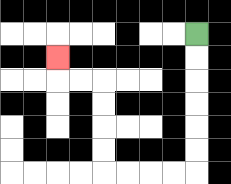{'start': '[8, 1]', 'end': '[2, 2]', 'path_directions': 'D,D,D,D,D,D,L,L,L,L,U,U,U,U,L,L,U', 'path_coordinates': '[[8, 1], [8, 2], [8, 3], [8, 4], [8, 5], [8, 6], [8, 7], [7, 7], [6, 7], [5, 7], [4, 7], [4, 6], [4, 5], [4, 4], [4, 3], [3, 3], [2, 3], [2, 2]]'}